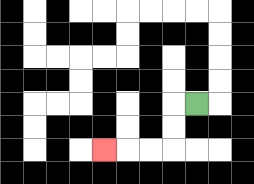{'start': '[8, 4]', 'end': '[4, 6]', 'path_directions': 'L,D,D,L,L,L', 'path_coordinates': '[[8, 4], [7, 4], [7, 5], [7, 6], [6, 6], [5, 6], [4, 6]]'}